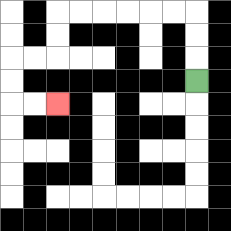{'start': '[8, 3]', 'end': '[2, 4]', 'path_directions': 'U,U,U,L,L,L,L,L,L,D,D,L,L,D,D,R,R', 'path_coordinates': '[[8, 3], [8, 2], [8, 1], [8, 0], [7, 0], [6, 0], [5, 0], [4, 0], [3, 0], [2, 0], [2, 1], [2, 2], [1, 2], [0, 2], [0, 3], [0, 4], [1, 4], [2, 4]]'}